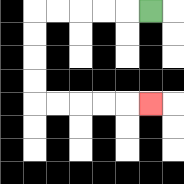{'start': '[6, 0]', 'end': '[6, 4]', 'path_directions': 'L,L,L,L,L,D,D,D,D,R,R,R,R,R', 'path_coordinates': '[[6, 0], [5, 0], [4, 0], [3, 0], [2, 0], [1, 0], [1, 1], [1, 2], [1, 3], [1, 4], [2, 4], [3, 4], [4, 4], [5, 4], [6, 4]]'}